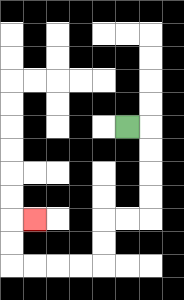{'start': '[5, 5]', 'end': '[1, 9]', 'path_directions': 'R,D,D,D,D,L,L,D,D,L,L,L,L,U,U,R', 'path_coordinates': '[[5, 5], [6, 5], [6, 6], [6, 7], [6, 8], [6, 9], [5, 9], [4, 9], [4, 10], [4, 11], [3, 11], [2, 11], [1, 11], [0, 11], [0, 10], [0, 9], [1, 9]]'}